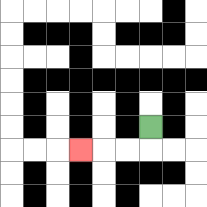{'start': '[6, 5]', 'end': '[3, 6]', 'path_directions': 'D,L,L,L', 'path_coordinates': '[[6, 5], [6, 6], [5, 6], [4, 6], [3, 6]]'}